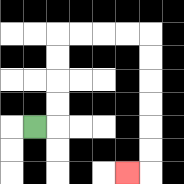{'start': '[1, 5]', 'end': '[5, 7]', 'path_directions': 'R,U,U,U,U,R,R,R,R,D,D,D,D,D,D,L', 'path_coordinates': '[[1, 5], [2, 5], [2, 4], [2, 3], [2, 2], [2, 1], [3, 1], [4, 1], [5, 1], [6, 1], [6, 2], [6, 3], [6, 4], [6, 5], [6, 6], [6, 7], [5, 7]]'}